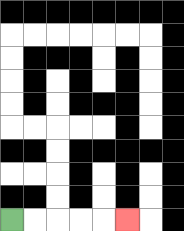{'start': '[0, 9]', 'end': '[5, 9]', 'path_directions': 'R,R,R,R,R', 'path_coordinates': '[[0, 9], [1, 9], [2, 9], [3, 9], [4, 9], [5, 9]]'}